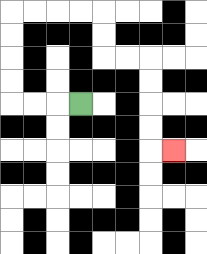{'start': '[3, 4]', 'end': '[7, 6]', 'path_directions': 'L,L,L,U,U,U,U,R,R,R,R,D,D,R,R,D,D,D,D,R', 'path_coordinates': '[[3, 4], [2, 4], [1, 4], [0, 4], [0, 3], [0, 2], [0, 1], [0, 0], [1, 0], [2, 0], [3, 0], [4, 0], [4, 1], [4, 2], [5, 2], [6, 2], [6, 3], [6, 4], [6, 5], [6, 6], [7, 6]]'}